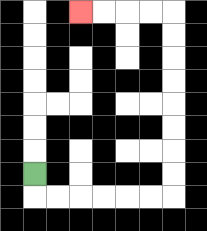{'start': '[1, 7]', 'end': '[3, 0]', 'path_directions': 'D,R,R,R,R,R,R,U,U,U,U,U,U,U,U,L,L,L,L', 'path_coordinates': '[[1, 7], [1, 8], [2, 8], [3, 8], [4, 8], [5, 8], [6, 8], [7, 8], [7, 7], [7, 6], [7, 5], [7, 4], [7, 3], [7, 2], [7, 1], [7, 0], [6, 0], [5, 0], [4, 0], [3, 0]]'}